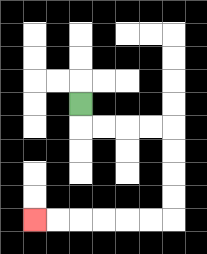{'start': '[3, 4]', 'end': '[1, 9]', 'path_directions': 'D,R,R,R,R,D,D,D,D,L,L,L,L,L,L', 'path_coordinates': '[[3, 4], [3, 5], [4, 5], [5, 5], [6, 5], [7, 5], [7, 6], [7, 7], [7, 8], [7, 9], [6, 9], [5, 9], [4, 9], [3, 9], [2, 9], [1, 9]]'}